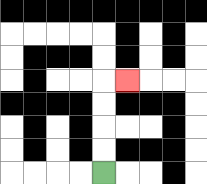{'start': '[4, 7]', 'end': '[5, 3]', 'path_directions': 'U,U,U,U,R', 'path_coordinates': '[[4, 7], [4, 6], [4, 5], [4, 4], [4, 3], [5, 3]]'}